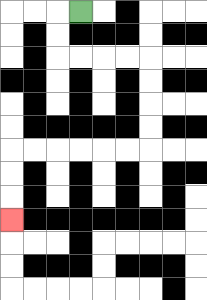{'start': '[3, 0]', 'end': '[0, 9]', 'path_directions': 'L,D,D,R,R,R,R,D,D,D,D,L,L,L,L,L,L,D,D,D', 'path_coordinates': '[[3, 0], [2, 0], [2, 1], [2, 2], [3, 2], [4, 2], [5, 2], [6, 2], [6, 3], [6, 4], [6, 5], [6, 6], [5, 6], [4, 6], [3, 6], [2, 6], [1, 6], [0, 6], [0, 7], [0, 8], [0, 9]]'}